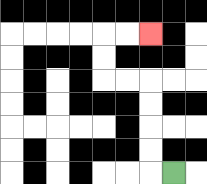{'start': '[7, 7]', 'end': '[6, 1]', 'path_directions': 'L,U,U,U,U,L,L,U,U,R,R', 'path_coordinates': '[[7, 7], [6, 7], [6, 6], [6, 5], [6, 4], [6, 3], [5, 3], [4, 3], [4, 2], [4, 1], [5, 1], [6, 1]]'}